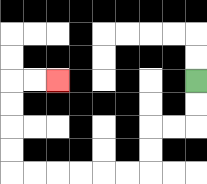{'start': '[8, 3]', 'end': '[2, 3]', 'path_directions': 'D,D,L,L,D,D,L,L,L,L,L,L,U,U,U,U,R,R', 'path_coordinates': '[[8, 3], [8, 4], [8, 5], [7, 5], [6, 5], [6, 6], [6, 7], [5, 7], [4, 7], [3, 7], [2, 7], [1, 7], [0, 7], [0, 6], [0, 5], [0, 4], [0, 3], [1, 3], [2, 3]]'}